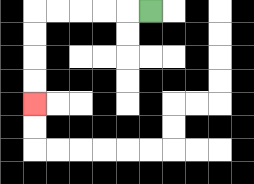{'start': '[6, 0]', 'end': '[1, 4]', 'path_directions': 'L,L,L,L,L,D,D,D,D', 'path_coordinates': '[[6, 0], [5, 0], [4, 0], [3, 0], [2, 0], [1, 0], [1, 1], [1, 2], [1, 3], [1, 4]]'}